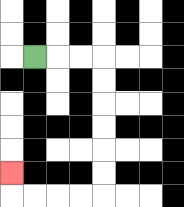{'start': '[1, 2]', 'end': '[0, 7]', 'path_directions': 'R,R,R,D,D,D,D,D,D,L,L,L,L,U', 'path_coordinates': '[[1, 2], [2, 2], [3, 2], [4, 2], [4, 3], [4, 4], [4, 5], [4, 6], [4, 7], [4, 8], [3, 8], [2, 8], [1, 8], [0, 8], [0, 7]]'}